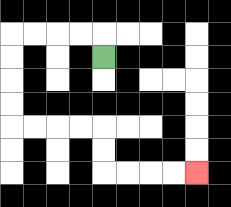{'start': '[4, 2]', 'end': '[8, 7]', 'path_directions': 'U,L,L,L,L,D,D,D,D,R,R,R,R,D,D,R,R,R,R', 'path_coordinates': '[[4, 2], [4, 1], [3, 1], [2, 1], [1, 1], [0, 1], [0, 2], [0, 3], [0, 4], [0, 5], [1, 5], [2, 5], [3, 5], [4, 5], [4, 6], [4, 7], [5, 7], [6, 7], [7, 7], [8, 7]]'}